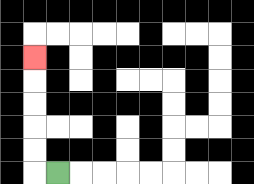{'start': '[2, 7]', 'end': '[1, 2]', 'path_directions': 'L,U,U,U,U,U', 'path_coordinates': '[[2, 7], [1, 7], [1, 6], [1, 5], [1, 4], [1, 3], [1, 2]]'}